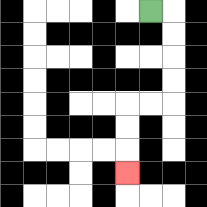{'start': '[6, 0]', 'end': '[5, 7]', 'path_directions': 'R,D,D,D,D,L,L,D,D,D', 'path_coordinates': '[[6, 0], [7, 0], [7, 1], [7, 2], [7, 3], [7, 4], [6, 4], [5, 4], [5, 5], [5, 6], [5, 7]]'}